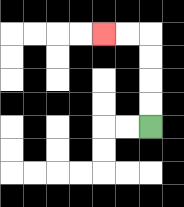{'start': '[6, 5]', 'end': '[4, 1]', 'path_directions': 'U,U,U,U,L,L', 'path_coordinates': '[[6, 5], [6, 4], [6, 3], [6, 2], [6, 1], [5, 1], [4, 1]]'}